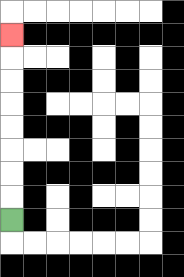{'start': '[0, 9]', 'end': '[0, 1]', 'path_directions': 'U,U,U,U,U,U,U,U', 'path_coordinates': '[[0, 9], [0, 8], [0, 7], [0, 6], [0, 5], [0, 4], [0, 3], [0, 2], [0, 1]]'}